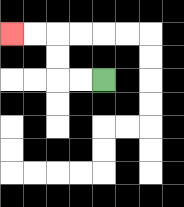{'start': '[4, 3]', 'end': '[0, 1]', 'path_directions': 'L,L,U,U,L,L', 'path_coordinates': '[[4, 3], [3, 3], [2, 3], [2, 2], [2, 1], [1, 1], [0, 1]]'}